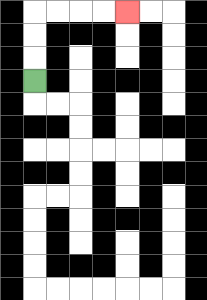{'start': '[1, 3]', 'end': '[5, 0]', 'path_directions': 'U,U,U,R,R,R,R', 'path_coordinates': '[[1, 3], [1, 2], [1, 1], [1, 0], [2, 0], [3, 0], [4, 0], [5, 0]]'}